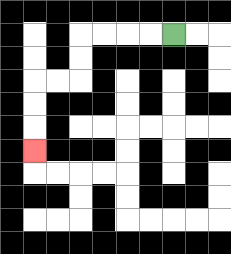{'start': '[7, 1]', 'end': '[1, 6]', 'path_directions': 'L,L,L,L,D,D,L,L,D,D,D', 'path_coordinates': '[[7, 1], [6, 1], [5, 1], [4, 1], [3, 1], [3, 2], [3, 3], [2, 3], [1, 3], [1, 4], [1, 5], [1, 6]]'}